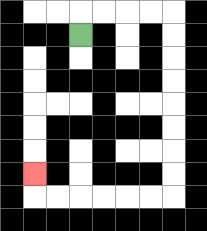{'start': '[3, 1]', 'end': '[1, 7]', 'path_directions': 'U,R,R,R,R,D,D,D,D,D,D,D,D,L,L,L,L,L,L,U', 'path_coordinates': '[[3, 1], [3, 0], [4, 0], [5, 0], [6, 0], [7, 0], [7, 1], [7, 2], [7, 3], [7, 4], [7, 5], [7, 6], [7, 7], [7, 8], [6, 8], [5, 8], [4, 8], [3, 8], [2, 8], [1, 8], [1, 7]]'}